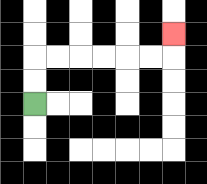{'start': '[1, 4]', 'end': '[7, 1]', 'path_directions': 'U,U,R,R,R,R,R,R,U', 'path_coordinates': '[[1, 4], [1, 3], [1, 2], [2, 2], [3, 2], [4, 2], [5, 2], [6, 2], [7, 2], [7, 1]]'}